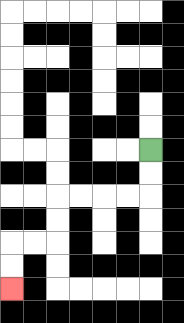{'start': '[6, 6]', 'end': '[0, 12]', 'path_directions': 'D,D,L,L,L,L,D,D,L,L,D,D', 'path_coordinates': '[[6, 6], [6, 7], [6, 8], [5, 8], [4, 8], [3, 8], [2, 8], [2, 9], [2, 10], [1, 10], [0, 10], [0, 11], [0, 12]]'}